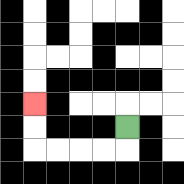{'start': '[5, 5]', 'end': '[1, 4]', 'path_directions': 'D,L,L,L,L,U,U', 'path_coordinates': '[[5, 5], [5, 6], [4, 6], [3, 6], [2, 6], [1, 6], [1, 5], [1, 4]]'}